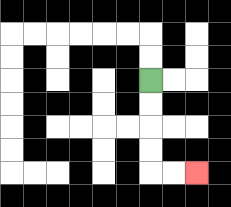{'start': '[6, 3]', 'end': '[8, 7]', 'path_directions': 'D,D,D,D,R,R', 'path_coordinates': '[[6, 3], [6, 4], [6, 5], [6, 6], [6, 7], [7, 7], [8, 7]]'}